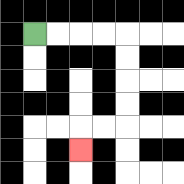{'start': '[1, 1]', 'end': '[3, 6]', 'path_directions': 'R,R,R,R,D,D,D,D,L,L,D', 'path_coordinates': '[[1, 1], [2, 1], [3, 1], [4, 1], [5, 1], [5, 2], [5, 3], [5, 4], [5, 5], [4, 5], [3, 5], [3, 6]]'}